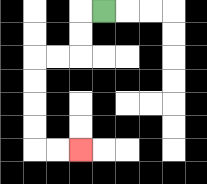{'start': '[4, 0]', 'end': '[3, 6]', 'path_directions': 'L,D,D,L,L,D,D,D,D,R,R', 'path_coordinates': '[[4, 0], [3, 0], [3, 1], [3, 2], [2, 2], [1, 2], [1, 3], [1, 4], [1, 5], [1, 6], [2, 6], [3, 6]]'}